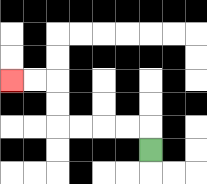{'start': '[6, 6]', 'end': '[0, 3]', 'path_directions': 'U,L,L,L,L,U,U,L,L', 'path_coordinates': '[[6, 6], [6, 5], [5, 5], [4, 5], [3, 5], [2, 5], [2, 4], [2, 3], [1, 3], [0, 3]]'}